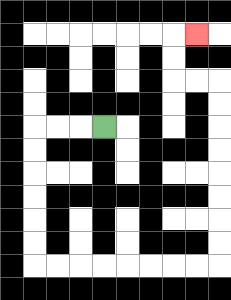{'start': '[4, 5]', 'end': '[8, 1]', 'path_directions': 'L,L,L,D,D,D,D,D,D,R,R,R,R,R,R,R,R,U,U,U,U,U,U,U,U,L,L,U,U,R', 'path_coordinates': '[[4, 5], [3, 5], [2, 5], [1, 5], [1, 6], [1, 7], [1, 8], [1, 9], [1, 10], [1, 11], [2, 11], [3, 11], [4, 11], [5, 11], [6, 11], [7, 11], [8, 11], [9, 11], [9, 10], [9, 9], [9, 8], [9, 7], [9, 6], [9, 5], [9, 4], [9, 3], [8, 3], [7, 3], [7, 2], [7, 1], [8, 1]]'}